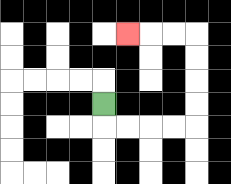{'start': '[4, 4]', 'end': '[5, 1]', 'path_directions': 'D,R,R,R,R,U,U,U,U,L,L,L', 'path_coordinates': '[[4, 4], [4, 5], [5, 5], [6, 5], [7, 5], [8, 5], [8, 4], [8, 3], [8, 2], [8, 1], [7, 1], [6, 1], [5, 1]]'}